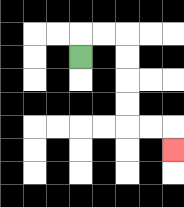{'start': '[3, 2]', 'end': '[7, 6]', 'path_directions': 'U,R,R,D,D,D,D,R,R,D', 'path_coordinates': '[[3, 2], [3, 1], [4, 1], [5, 1], [5, 2], [5, 3], [5, 4], [5, 5], [6, 5], [7, 5], [7, 6]]'}